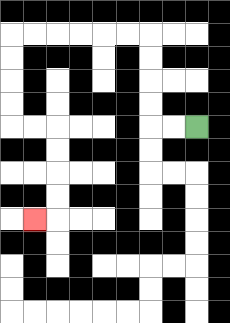{'start': '[8, 5]', 'end': '[1, 9]', 'path_directions': 'L,L,U,U,U,U,L,L,L,L,L,L,D,D,D,D,R,R,D,D,D,D,L', 'path_coordinates': '[[8, 5], [7, 5], [6, 5], [6, 4], [6, 3], [6, 2], [6, 1], [5, 1], [4, 1], [3, 1], [2, 1], [1, 1], [0, 1], [0, 2], [0, 3], [0, 4], [0, 5], [1, 5], [2, 5], [2, 6], [2, 7], [2, 8], [2, 9], [1, 9]]'}